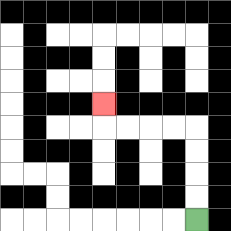{'start': '[8, 9]', 'end': '[4, 4]', 'path_directions': 'U,U,U,U,L,L,L,L,U', 'path_coordinates': '[[8, 9], [8, 8], [8, 7], [8, 6], [8, 5], [7, 5], [6, 5], [5, 5], [4, 5], [4, 4]]'}